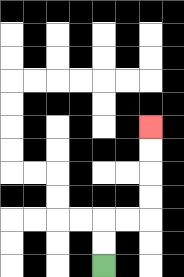{'start': '[4, 11]', 'end': '[6, 5]', 'path_directions': 'U,U,R,R,U,U,U,U', 'path_coordinates': '[[4, 11], [4, 10], [4, 9], [5, 9], [6, 9], [6, 8], [6, 7], [6, 6], [6, 5]]'}